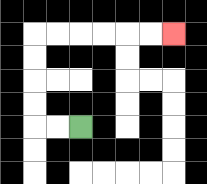{'start': '[3, 5]', 'end': '[7, 1]', 'path_directions': 'L,L,U,U,U,U,R,R,R,R,R,R', 'path_coordinates': '[[3, 5], [2, 5], [1, 5], [1, 4], [1, 3], [1, 2], [1, 1], [2, 1], [3, 1], [4, 1], [5, 1], [6, 1], [7, 1]]'}